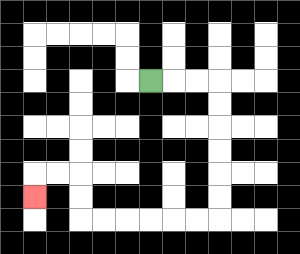{'start': '[6, 3]', 'end': '[1, 8]', 'path_directions': 'R,R,R,D,D,D,D,D,D,L,L,L,L,L,L,U,U,L,L,D', 'path_coordinates': '[[6, 3], [7, 3], [8, 3], [9, 3], [9, 4], [9, 5], [9, 6], [9, 7], [9, 8], [9, 9], [8, 9], [7, 9], [6, 9], [5, 9], [4, 9], [3, 9], [3, 8], [3, 7], [2, 7], [1, 7], [1, 8]]'}